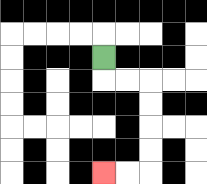{'start': '[4, 2]', 'end': '[4, 7]', 'path_directions': 'D,R,R,D,D,D,D,L,L', 'path_coordinates': '[[4, 2], [4, 3], [5, 3], [6, 3], [6, 4], [6, 5], [6, 6], [6, 7], [5, 7], [4, 7]]'}